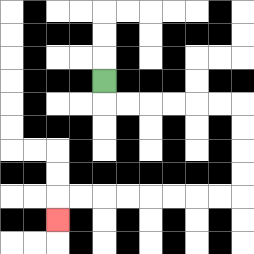{'start': '[4, 3]', 'end': '[2, 9]', 'path_directions': 'D,R,R,R,R,R,R,D,D,D,D,L,L,L,L,L,L,L,L,D', 'path_coordinates': '[[4, 3], [4, 4], [5, 4], [6, 4], [7, 4], [8, 4], [9, 4], [10, 4], [10, 5], [10, 6], [10, 7], [10, 8], [9, 8], [8, 8], [7, 8], [6, 8], [5, 8], [4, 8], [3, 8], [2, 8], [2, 9]]'}